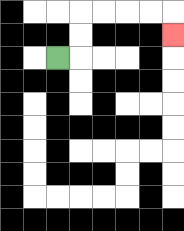{'start': '[2, 2]', 'end': '[7, 1]', 'path_directions': 'R,U,U,R,R,R,R,D', 'path_coordinates': '[[2, 2], [3, 2], [3, 1], [3, 0], [4, 0], [5, 0], [6, 0], [7, 0], [7, 1]]'}